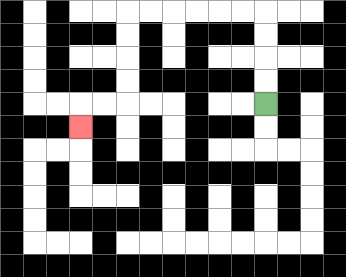{'start': '[11, 4]', 'end': '[3, 5]', 'path_directions': 'U,U,U,U,L,L,L,L,L,L,D,D,D,D,L,L,D', 'path_coordinates': '[[11, 4], [11, 3], [11, 2], [11, 1], [11, 0], [10, 0], [9, 0], [8, 0], [7, 0], [6, 0], [5, 0], [5, 1], [5, 2], [5, 3], [5, 4], [4, 4], [3, 4], [3, 5]]'}